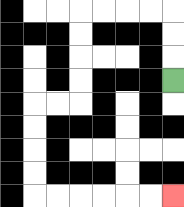{'start': '[7, 3]', 'end': '[7, 8]', 'path_directions': 'U,U,U,L,L,L,L,D,D,D,D,L,L,D,D,D,D,R,R,R,R,R,R', 'path_coordinates': '[[7, 3], [7, 2], [7, 1], [7, 0], [6, 0], [5, 0], [4, 0], [3, 0], [3, 1], [3, 2], [3, 3], [3, 4], [2, 4], [1, 4], [1, 5], [1, 6], [1, 7], [1, 8], [2, 8], [3, 8], [4, 8], [5, 8], [6, 8], [7, 8]]'}